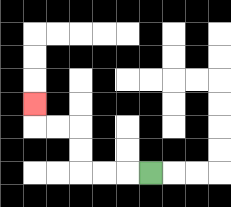{'start': '[6, 7]', 'end': '[1, 4]', 'path_directions': 'L,L,L,U,U,L,L,U', 'path_coordinates': '[[6, 7], [5, 7], [4, 7], [3, 7], [3, 6], [3, 5], [2, 5], [1, 5], [1, 4]]'}